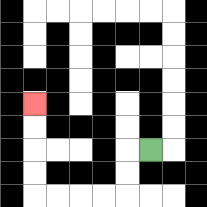{'start': '[6, 6]', 'end': '[1, 4]', 'path_directions': 'L,D,D,L,L,L,L,U,U,U,U', 'path_coordinates': '[[6, 6], [5, 6], [5, 7], [5, 8], [4, 8], [3, 8], [2, 8], [1, 8], [1, 7], [1, 6], [1, 5], [1, 4]]'}